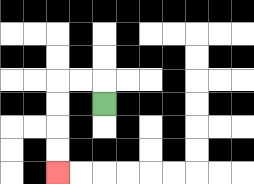{'start': '[4, 4]', 'end': '[2, 7]', 'path_directions': 'U,L,L,D,D,D,D', 'path_coordinates': '[[4, 4], [4, 3], [3, 3], [2, 3], [2, 4], [2, 5], [2, 6], [2, 7]]'}